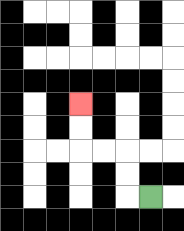{'start': '[6, 8]', 'end': '[3, 4]', 'path_directions': 'L,U,U,L,L,U,U', 'path_coordinates': '[[6, 8], [5, 8], [5, 7], [5, 6], [4, 6], [3, 6], [3, 5], [3, 4]]'}